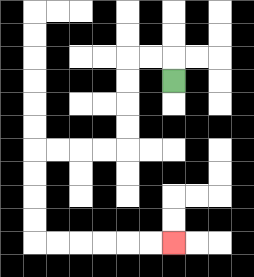{'start': '[7, 3]', 'end': '[7, 10]', 'path_directions': 'U,L,L,D,D,D,D,L,L,L,L,D,D,D,D,R,R,R,R,R,R', 'path_coordinates': '[[7, 3], [7, 2], [6, 2], [5, 2], [5, 3], [5, 4], [5, 5], [5, 6], [4, 6], [3, 6], [2, 6], [1, 6], [1, 7], [1, 8], [1, 9], [1, 10], [2, 10], [3, 10], [4, 10], [5, 10], [6, 10], [7, 10]]'}